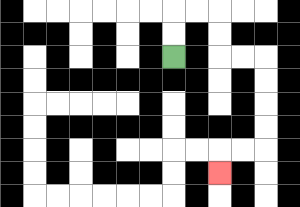{'start': '[7, 2]', 'end': '[9, 7]', 'path_directions': 'U,U,R,R,D,D,R,R,D,D,D,D,L,L,D', 'path_coordinates': '[[7, 2], [7, 1], [7, 0], [8, 0], [9, 0], [9, 1], [9, 2], [10, 2], [11, 2], [11, 3], [11, 4], [11, 5], [11, 6], [10, 6], [9, 6], [9, 7]]'}